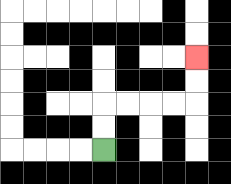{'start': '[4, 6]', 'end': '[8, 2]', 'path_directions': 'U,U,R,R,R,R,U,U', 'path_coordinates': '[[4, 6], [4, 5], [4, 4], [5, 4], [6, 4], [7, 4], [8, 4], [8, 3], [8, 2]]'}